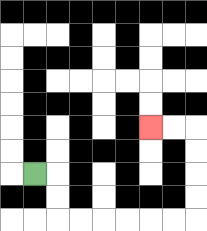{'start': '[1, 7]', 'end': '[6, 5]', 'path_directions': 'R,D,D,R,R,R,R,R,R,U,U,U,U,L,L', 'path_coordinates': '[[1, 7], [2, 7], [2, 8], [2, 9], [3, 9], [4, 9], [5, 9], [6, 9], [7, 9], [8, 9], [8, 8], [8, 7], [8, 6], [8, 5], [7, 5], [6, 5]]'}